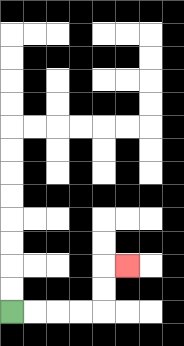{'start': '[0, 13]', 'end': '[5, 11]', 'path_directions': 'R,R,R,R,U,U,R', 'path_coordinates': '[[0, 13], [1, 13], [2, 13], [3, 13], [4, 13], [4, 12], [4, 11], [5, 11]]'}